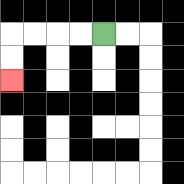{'start': '[4, 1]', 'end': '[0, 3]', 'path_directions': 'L,L,L,L,D,D', 'path_coordinates': '[[4, 1], [3, 1], [2, 1], [1, 1], [0, 1], [0, 2], [0, 3]]'}